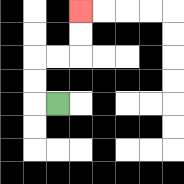{'start': '[2, 4]', 'end': '[3, 0]', 'path_directions': 'L,U,U,R,R,U,U', 'path_coordinates': '[[2, 4], [1, 4], [1, 3], [1, 2], [2, 2], [3, 2], [3, 1], [3, 0]]'}